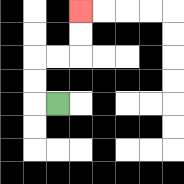{'start': '[2, 4]', 'end': '[3, 0]', 'path_directions': 'L,U,U,R,R,U,U', 'path_coordinates': '[[2, 4], [1, 4], [1, 3], [1, 2], [2, 2], [3, 2], [3, 1], [3, 0]]'}